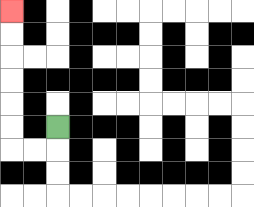{'start': '[2, 5]', 'end': '[0, 0]', 'path_directions': 'D,L,L,U,U,U,U,U,U', 'path_coordinates': '[[2, 5], [2, 6], [1, 6], [0, 6], [0, 5], [0, 4], [0, 3], [0, 2], [0, 1], [0, 0]]'}